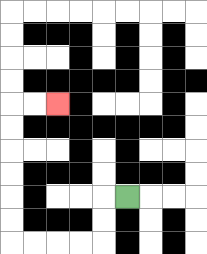{'start': '[5, 8]', 'end': '[2, 4]', 'path_directions': 'L,D,D,L,L,L,L,U,U,U,U,U,U,R,R', 'path_coordinates': '[[5, 8], [4, 8], [4, 9], [4, 10], [3, 10], [2, 10], [1, 10], [0, 10], [0, 9], [0, 8], [0, 7], [0, 6], [0, 5], [0, 4], [1, 4], [2, 4]]'}